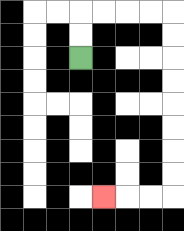{'start': '[3, 2]', 'end': '[4, 8]', 'path_directions': 'U,U,R,R,R,R,D,D,D,D,D,D,D,D,L,L,L', 'path_coordinates': '[[3, 2], [3, 1], [3, 0], [4, 0], [5, 0], [6, 0], [7, 0], [7, 1], [7, 2], [7, 3], [7, 4], [7, 5], [7, 6], [7, 7], [7, 8], [6, 8], [5, 8], [4, 8]]'}